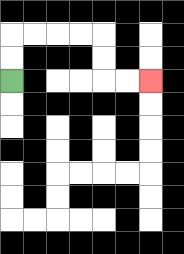{'start': '[0, 3]', 'end': '[6, 3]', 'path_directions': 'U,U,R,R,R,R,D,D,R,R', 'path_coordinates': '[[0, 3], [0, 2], [0, 1], [1, 1], [2, 1], [3, 1], [4, 1], [4, 2], [4, 3], [5, 3], [6, 3]]'}